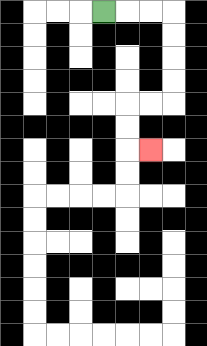{'start': '[4, 0]', 'end': '[6, 6]', 'path_directions': 'R,R,R,D,D,D,D,L,L,D,D,R', 'path_coordinates': '[[4, 0], [5, 0], [6, 0], [7, 0], [7, 1], [7, 2], [7, 3], [7, 4], [6, 4], [5, 4], [5, 5], [5, 6], [6, 6]]'}